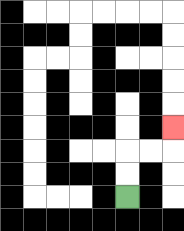{'start': '[5, 8]', 'end': '[7, 5]', 'path_directions': 'U,U,R,R,U', 'path_coordinates': '[[5, 8], [5, 7], [5, 6], [6, 6], [7, 6], [7, 5]]'}